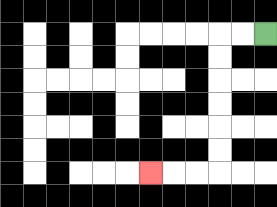{'start': '[11, 1]', 'end': '[6, 7]', 'path_directions': 'L,L,D,D,D,D,D,D,L,L,L', 'path_coordinates': '[[11, 1], [10, 1], [9, 1], [9, 2], [9, 3], [9, 4], [9, 5], [9, 6], [9, 7], [8, 7], [7, 7], [6, 7]]'}